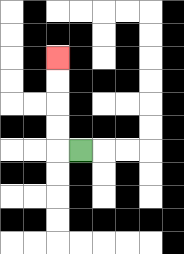{'start': '[3, 6]', 'end': '[2, 2]', 'path_directions': 'L,U,U,U,U', 'path_coordinates': '[[3, 6], [2, 6], [2, 5], [2, 4], [2, 3], [2, 2]]'}